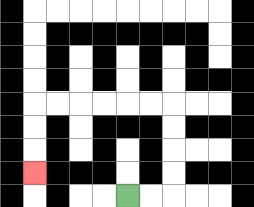{'start': '[5, 8]', 'end': '[1, 7]', 'path_directions': 'R,R,U,U,U,U,L,L,L,L,L,L,D,D,D', 'path_coordinates': '[[5, 8], [6, 8], [7, 8], [7, 7], [7, 6], [7, 5], [7, 4], [6, 4], [5, 4], [4, 4], [3, 4], [2, 4], [1, 4], [1, 5], [1, 6], [1, 7]]'}